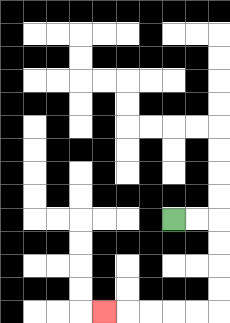{'start': '[7, 9]', 'end': '[4, 13]', 'path_directions': 'R,R,D,D,D,D,L,L,L,L,L', 'path_coordinates': '[[7, 9], [8, 9], [9, 9], [9, 10], [9, 11], [9, 12], [9, 13], [8, 13], [7, 13], [6, 13], [5, 13], [4, 13]]'}